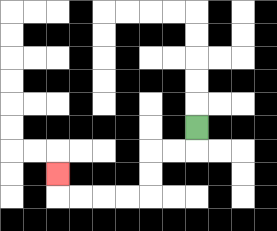{'start': '[8, 5]', 'end': '[2, 7]', 'path_directions': 'D,L,L,D,D,L,L,L,L,U', 'path_coordinates': '[[8, 5], [8, 6], [7, 6], [6, 6], [6, 7], [6, 8], [5, 8], [4, 8], [3, 8], [2, 8], [2, 7]]'}